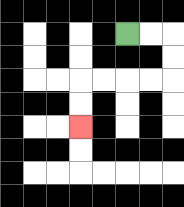{'start': '[5, 1]', 'end': '[3, 5]', 'path_directions': 'R,R,D,D,L,L,L,L,D,D', 'path_coordinates': '[[5, 1], [6, 1], [7, 1], [7, 2], [7, 3], [6, 3], [5, 3], [4, 3], [3, 3], [3, 4], [3, 5]]'}